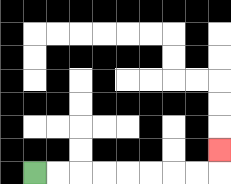{'start': '[1, 7]', 'end': '[9, 6]', 'path_directions': 'R,R,R,R,R,R,R,R,U', 'path_coordinates': '[[1, 7], [2, 7], [3, 7], [4, 7], [5, 7], [6, 7], [7, 7], [8, 7], [9, 7], [9, 6]]'}